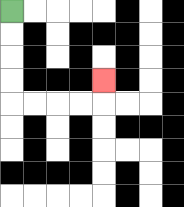{'start': '[0, 0]', 'end': '[4, 3]', 'path_directions': 'D,D,D,D,R,R,R,R,U', 'path_coordinates': '[[0, 0], [0, 1], [0, 2], [0, 3], [0, 4], [1, 4], [2, 4], [3, 4], [4, 4], [4, 3]]'}